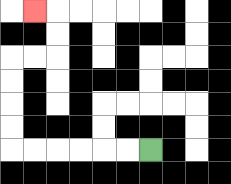{'start': '[6, 6]', 'end': '[1, 0]', 'path_directions': 'L,L,L,L,L,L,U,U,U,U,R,R,U,U,L', 'path_coordinates': '[[6, 6], [5, 6], [4, 6], [3, 6], [2, 6], [1, 6], [0, 6], [0, 5], [0, 4], [0, 3], [0, 2], [1, 2], [2, 2], [2, 1], [2, 0], [1, 0]]'}